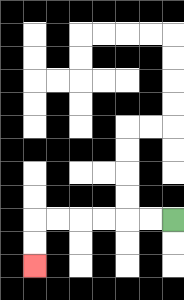{'start': '[7, 9]', 'end': '[1, 11]', 'path_directions': 'L,L,L,L,L,L,D,D', 'path_coordinates': '[[7, 9], [6, 9], [5, 9], [4, 9], [3, 9], [2, 9], [1, 9], [1, 10], [1, 11]]'}